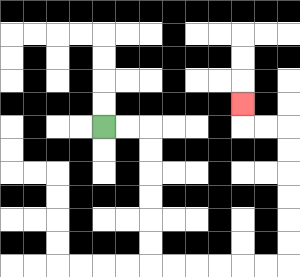{'start': '[4, 5]', 'end': '[10, 4]', 'path_directions': 'R,R,D,D,D,D,D,D,R,R,R,R,R,R,U,U,U,U,U,U,L,L,U', 'path_coordinates': '[[4, 5], [5, 5], [6, 5], [6, 6], [6, 7], [6, 8], [6, 9], [6, 10], [6, 11], [7, 11], [8, 11], [9, 11], [10, 11], [11, 11], [12, 11], [12, 10], [12, 9], [12, 8], [12, 7], [12, 6], [12, 5], [11, 5], [10, 5], [10, 4]]'}